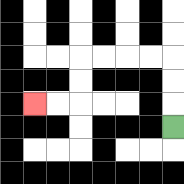{'start': '[7, 5]', 'end': '[1, 4]', 'path_directions': 'U,U,U,L,L,L,L,D,D,L,L', 'path_coordinates': '[[7, 5], [7, 4], [7, 3], [7, 2], [6, 2], [5, 2], [4, 2], [3, 2], [3, 3], [3, 4], [2, 4], [1, 4]]'}